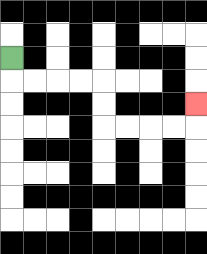{'start': '[0, 2]', 'end': '[8, 4]', 'path_directions': 'D,R,R,R,R,D,D,R,R,R,R,U', 'path_coordinates': '[[0, 2], [0, 3], [1, 3], [2, 3], [3, 3], [4, 3], [4, 4], [4, 5], [5, 5], [6, 5], [7, 5], [8, 5], [8, 4]]'}